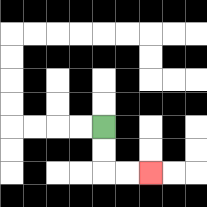{'start': '[4, 5]', 'end': '[6, 7]', 'path_directions': 'D,D,R,R', 'path_coordinates': '[[4, 5], [4, 6], [4, 7], [5, 7], [6, 7]]'}